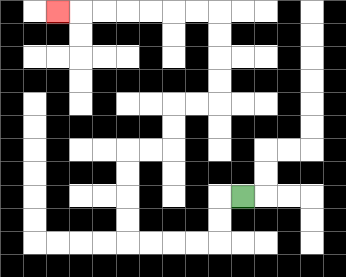{'start': '[10, 8]', 'end': '[2, 0]', 'path_directions': 'L,D,D,L,L,L,L,U,U,U,U,R,R,U,U,R,R,U,U,U,U,L,L,L,L,L,L,L', 'path_coordinates': '[[10, 8], [9, 8], [9, 9], [9, 10], [8, 10], [7, 10], [6, 10], [5, 10], [5, 9], [5, 8], [5, 7], [5, 6], [6, 6], [7, 6], [7, 5], [7, 4], [8, 4], [9, 4], [9, 3], [9, 2], [9, 1], [9, 0], [8, 0], [7, 0], [6, 0], [5, 0], [4, 0], [3, 0], [2, 0]]'}